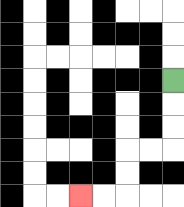{'start': '[7, 3]', 'end': '[3, 8]', 'path_directions': 'D,D,D,L,L,D,D,L,L', 'path_coordinates': '[[7, 3], [7, 4], [7, 5], [7, 6], [6, 6], [5, 6], [5, 7], [5, 8], [4, 8], [3, 8]]'}